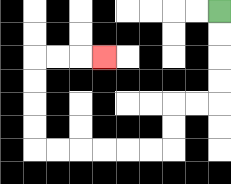{'start': '[9, 0]', 'end': '[4, 2]', 'path_directions': 'D,D,D,D,L,L,D,D,L,L,L,L,L,L,U,U,U,U,R,R,R', 'path_coordinates': '[[9, 0], [9, 1], [9, 2], [9, 3], [9, 4], [8, 4], [7, 4], [7, 5], [7, 6], [6, 6], [5, 6], [4, 6], [3, 6], [2, 6], [1, 6], [1, 5], [1, 4], [1, 3], [1, 2], [2, 2], [3, 2], [4, 2]]'}